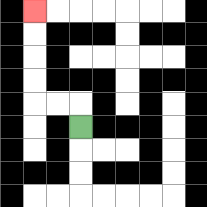{'start': '[3, 5]', 'end': '[1, 0]', 'path_directions': 'U,L,L,U,U,U,U', 'path_coordinates': '[[3, 5], [3, 4], [2, 4], [1, 4], [1, 3], [1, 2], [1, 1], [1, 0]]'}